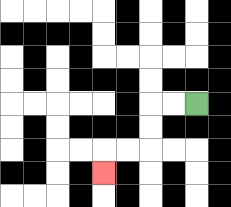{'start': '[8, 4]', 'end': '[4, 7]', 'path_directions': 'L,L,D,D,L,L,D', 'path_coordinates': '[[8, 4], [7, 4], [6, 4], [6, 5], [6, 6], [5, 6], [4, 6], [4, 7]]'}